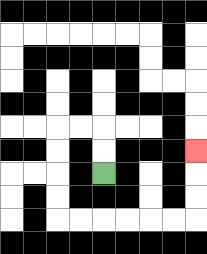{'start': '[4, 7]', 'end': '[8, 6]', 'path_directions': 'U,U,L,L,D,D,D,D,R,R,R,R,R,R,U,U,U', 'path_coordinates': '[[4, 7], [4, 6], [4, 5], [3, 5], [2, 5], [2, 6], [2, 7], [2, 8], [2, 9], [3, 9], [4, 9], [5, 9], [6, 9], [7, 9], [8, 9], [8, 8], [8, 7], [8, 6]]'}